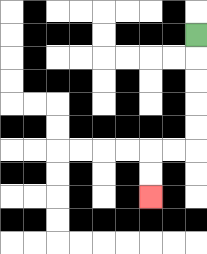{'start': '[8, 1]', 'end': '[6, 8]', 'path_directions': 'D,D,D,D,D,L,L,D,D', 'path_coordinates': '[[8, 1], [8, 2], [8, 3], [8, 4], [8, 5], [8, 6], [7, 6], [6, 6], [6, 7], [6, 8]]'}